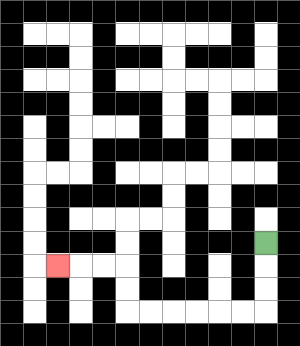{'start': '[11, 10]', 'end': '[2, 11]', 'path_directions': 'D,D,D,L,L,L,L,L,L,U,U,L,L,L', 'path_coordinates': '[[11, 10], [11, 11], [11, 12], [11, 13], [10, 13], [9, 13], [8, 13], [7, 13], [6, 13], [5, 13], [5, 12], [5, 11], [4, 11], [3, 11], [2, 11]]'}